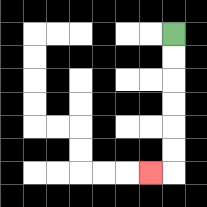{'start': '[7, 1]', 'end': '[6, 7]', 'path_directions': 'D,D,D,D,D,D,L', 'path_coordinates': '[[7, 1], [7, 2], [7, 3], [7, 4], [7, 5], [7, 6], [7, 7], [6, 7]]'}